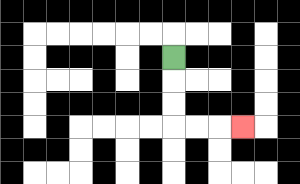{'start': '[7, 2]', 'end': '[10, 5]', 'path_directions': 'D,D,D,R,R,R', 'path_coordinates': '[[7, 2], [7, 3], [7, 4], [7, 5], [8, 5], [9, 5], [10, 5]]'}